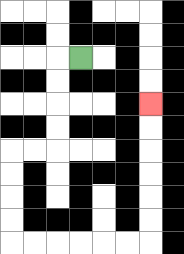{'start': '[3, 2]', 'end': '[6, 4]', 'path_directions': 'L,D,D,D,D,L,L,D,D,D,D,R,R,R,R,R,R,U,U,U,U,U,U', 'path_coordinates': '[[3, 2], [2, 2], [2, 3], [2, 4], [2, 5], [2, 6], [1, 6], [0, 6], [0, 7], [0, 8], [0, 9], [0, 10], [1, 10], [2, 10], [3, 10], [4, 10], [5, 10], [6, 10], [6, 9], [6, 8], [6, 7], [6, 6], [6, 5], [6, 4]]'}